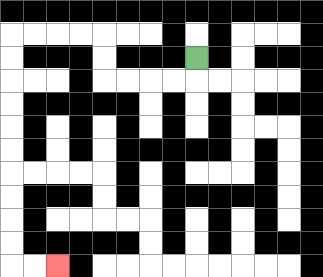{'start': '[8, 2]', 'end': '[2, 11]', 'path_directions': 'D,L,L,L,L,U,U,L,L,L,L,D,D,D,D,D,D,D,D,D,D,R,R', 'path_coordinates': '[[8, 2], [8, 3], [7, 3], [6, 3], [5, 3], [4, 3], [4, 2], [4, 1], [3, 1], [2, 1], [1, 1], [0, 1], [0, 2], [0, 3], [0, 4], [0, 5], [0, 6], [0, 7], [0, 8], [0, 9], [0, 10], [0, 11], [1, 11], [2, 11]]'}